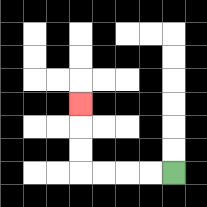{'start': '[7, 7]', 'end': '[3, 4]', 'path_directions': 'L,L,L,L,U,U,U', 'path_coordinates': '[[7, 7], [6, 7], [5, 7], [4, 7], [3, 7], [3, 6], [3, 5], [3, 4]]'}